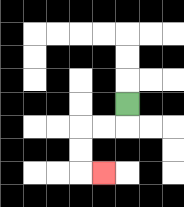{'start': '[5, 4]', 'end': '[4, 7]', 'path_directions': 'D,L,L,D,D,R', 'path_coordinates': '[[5, 4], [5, 5], [4, 5], [3, 5], [3, 6], [3, 7], [4, 7]]'}